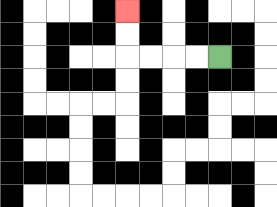{'start': '[9, 2]', 'end': '[5, 0]', 'path_directions': 'L,L,L,L,U,U', 'path_coordinates': '[[9, 2], [8, 2], [7, 2], [6, 2], [5, 2], [5, 1], [5, 0]]'}